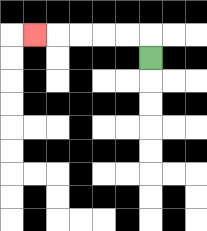{'start': '[6, 2]', 'end': '[1, 1]', 'path_directions': 'U,L,L,L,L,L', 'path_coordinates': '[[6, 2], [6, 1], [5, 1], [4, 1], [3, 1], [2, 1], [1, 1]]'}